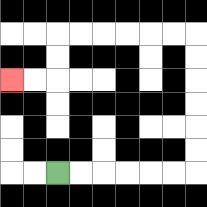{'start': '[2, 7]', 'end': '[0, 3]', 'path_directions': 'R,R,R,R,R,R,U,U,U,U,U,U,L,L,L,L,L,L,D,D,L,L', 'path_coordinates': '[[2, 7], [3, 7], [4, 7], [5, 7], [6, 7], [7, 7], [8, 7], [8, 6], [8, 5], [8, 4], [8, 3], [8, 2], [8, 1], [7, 1], [6, 1], [5, 1], [4, 1], [3, 1], [2, 1], [2, 2], [2, 3], [1, 3], [0, 3]]'}